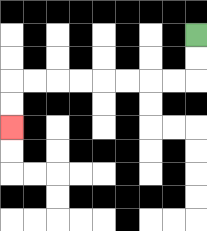{'start': '[8, 1]', 'end': '[0, 5]', 'path_directions': 'D,D,L,L,L,L,L,L,L,L,D,D', 'path_coordinates': '[[8, 1], [8, 2], [8, 3], [7, 3], [6, 3], [5, 3], [4, 3], [3, 3], [2, 3], [1, 3], [0, 3], [0, 4], [0, 5]]'}